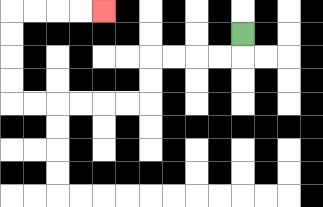{'start': '[10, 1]', 'end': '[4, 0]', 'path_directions': 'D,L,L,L,L,D,D,L,L,L,L,L,L,U,U,U,U,R,R,R,R', 'path_coordinates': '[[10, 1], [10, 2], [9, 2], [8, 2], [7, 2], [6, 2], [6, 3], [6, 4], [5, 4], [4, 4], [3, 4], [2, 4], [1, 4], [0, 4], [0, 3], [0, 2], [0, 1], [0, 0], [1, 0], [2, 0], [3, 0], [4, 0]]'}